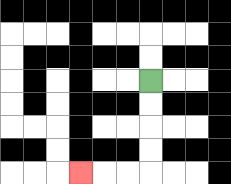{'start': '[6, 3]', 'end': '[3, 7]', 'path_directions': 'D,D,D,D,L,L,L', 'path_coordinates': '[[6, 3], [6, 4], [6, 5], [6, 6], [6, 7], [5, 7], [4, 7], [3, 7]]'}